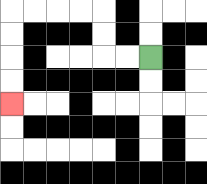{'start': '[6, 2]', 'end': '[0, 4]', 'path_directions': 'L,L,U,U,L,L,L,L,D,D,D,D', 'path_coordinates': '[[6, 2], [5, 2], [4, 2], [4, 1], [4, 0], [3, 0], [2, 0], [1, 0], [0, 0], [0, 1], [0, 2], [0, 3], [0, 4]]'}